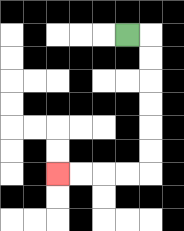{'start': '[5, 1]', 'end': '[2, 7]', 'path_directions': 'R,D,D,D,D,D,D,L,L,L,L', 'path_coordinates': '[[5, 1], [6, 1], [6, 2], [6, 3], [6, 4], [6, 5], [6, 6], [6, 7], [5, 7], [4, 7], [3, 7], [2, 7]]'}